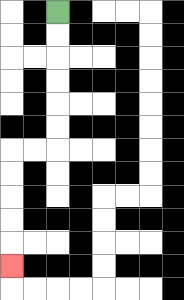{'start': '[2, 0]', 'end': '[0, 11]', 'path_directions': 'D,D,D,D,D,D,L,L,D,D,D,D,D', 'path_coordinates': '[[2, 0], [2, 1], [2, 2], [2, 3], [2, 4], [2, 5], [2, 6], [1, 6], [0, 6], [0, 7], [0, 8], [0, 9], [0, 10], [0, 11]]'}